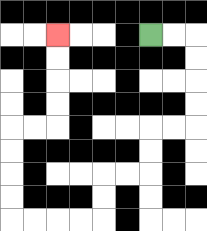{'start': '[6, 1]', 'end': '[2, 1]', 'path_directions': 'R,R,D,D,D,D,L,L,D,D,L,L,D,D,L,L,L,L,U,U,U,U,R,R,U,U,U,U', 'path_coordinates': '[[6, 1], [7, 1], [8, 1], [8, 2], [8, 3], [8, 4], [8, 5], [7, 5], [6, 5], [6, 6], [6, 7], [5, 7], [4, 7], [4, 8], [4, 9], [3, 9], [2, 9], [1, 9], [0, 9], [0, 8], [0, 7], [0, 6], [0, 5], [1, 5], [2, 5], [2, 4], [2, 3], [2, 2], [2, 1]]'}